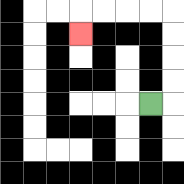{'start': '[6, 4]', 'end': '[3, 1]', 'path_directions': 'R,U,U,U,U,L,L,L,L,D', 'path_coordinates': '[[6, 4], [7, 4], [7, 3], [7, 2], [7, 1], [7, 0], [6, 0], [5, 0], [4, 0], [3, 0], [3, 1]]'}